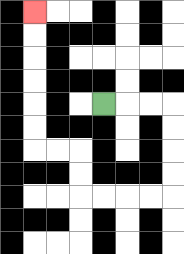{'start': '[4, 4]', 'end': '[1, 0]', 'path_directions': 'R,R,R,D,D,D,D,L,L,L,L,U,U,L,L,U,U,U,U,U,U', 'path_coordinates': '[[4, 4], [5, 4], [6, 4], [7, 4], [7, 5], [7, 6], [7, 7], [7, 8], [6, 8], [5, 8], [4, 8], [3, 8], [3, 7], [3, 6], [2, 6], [1, 6], [1, 5], [1, 4], [1, 3], [1, 2], [1, 1], [1, 0]]'}